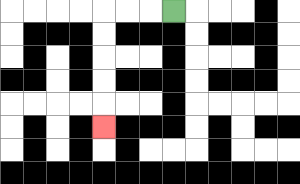{'start': '[7, 0]', 'end': '[4, 5]', 'path_directions': 'L,L,L,D,D,D,D,D', 'path_coordinates': '[[7, 0], [6, 0], [5, 0], [4, 0], [4, 1], [4, 2], [4, 3], [4, 4], [4, 5]]'}